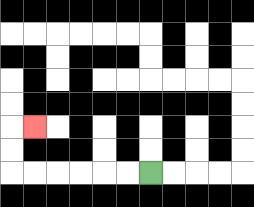{'start': '[6, 7]', 'end': '[1, 5]', 'path_directions': 'L,L,L,L,L,L,U,U,R', 'path_coordinates': '[[6, 7], [5, 7], [4, 7], [3, 7], [2, 7], [1, 7], [0, 7], [0, 6], [0, 5], [1, 5]]'}